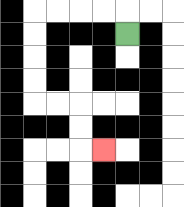{'start': '[5, 1]', 'end': '[4, 6]', 'path_directions': 'U,L,L,L,L,D,D,D,D,R,R,D,D,R', 'path_coordinates': '[[5, 1], [5, 0], [4, 0], [3, 0], [2, 0], [1, 0], [1, 1], [1, 2], [1, 3], [1, 4], [2, 4], [3, 4], [3, 5], [3, 6], [4, 6]]'}